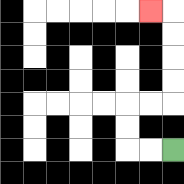{'start': '[7, 6]', 'end': '[6, 0]', 'path_directions': 'L,L,U,U,R,R,U,U,U,U,L', 'path_coordinates': '[[7, 6], [6, 6], [5, 6], [5, 5], [5, 4], [6, 4], [7, 4], [7, 3], [7, 2], [7, 1], [7, 0], [6, 0]]'}